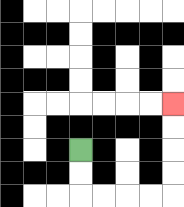{'start': '[3, 6]', 'end': '[7, 4]', 'path_directions': 'D,D,R,R,R,R,U,U,U,U', 'path_coordinates': '[[3, 6], [3, 7], [3, 8], [4, 8], [5, 8], [6, 8], [7, 8], [7, 7], [7, 6], [7, 5], [7, 4]]'}